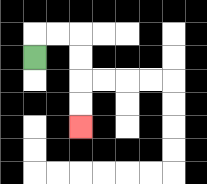{'start': '[1, 2]', 'end': '[3, 5]', 'path_directions': 'U,R,R,D,D,D,D', 'path_coordinates': '[[1, 2], [1, 1], [2, 1], [3, 1], [3, 2], [3, 3], [3, 4], [3, 5]]'}